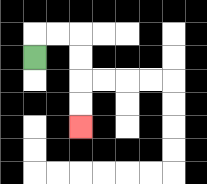{'start': '[1, 2]', 'end': '[3, 5]', 'path_directions': 'U,R,R,D,D,D,D', 'path_coordinates': '[[1, 2], [1, 1], [2, 1], [3, 1], [3, 2], [3, 3], [3, 4], [3, 5]]'}